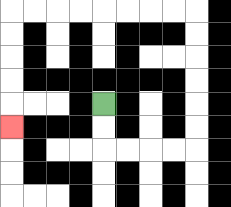{'start': '[4, 4]', 'end': '[0, 5]', 'path_directions': 'D,D,R,R,R,R,U,U,U,U,U,U,L,L,L,L,L,L,L,L,D,D,D,D,D', 'path_coordinates': '[[4, 4], [4, 5], [4, 6], [5, 6], [6, 6], [7, 6], [8, 6], [8, 5], [8, 4], [8, 3], [8, 2], [8, 1], [8, 0], [7, 0], [6, 0], [5, 0], [4, 0], [3, 0], [2, 0], [1, 0], [0, 0], [0, 1], [0, 2], [0, 3], [0, 4], [0, 5]]'}